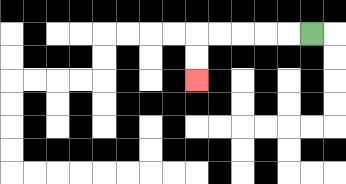{'start': '[13, 1]', 'end': '[8, 3]', 'path_directions': 'L,L,L,L,L,D,D', 'path_coordinates': '[[13, 1], [12, 1], [11, 1], [10, 1], [9, 1], [8, 1], [8, 2], [8, 3]]'}